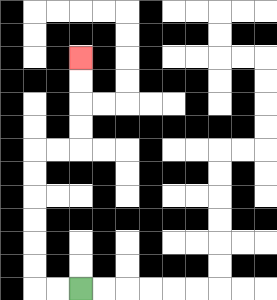{'start': '[3, 12]', 'end': '[3, 2]', 'path_directions': 'L,L,U,U,U,U,U,U,R,R,U,U,U,U', 'path_coordinates': '[[3, 12], [2, 12], [1, 12], [1, 11], [1, 10], [1, 9], [1, 8], [1, 7], [1, 6], [2, 6], [3, 6], [3, 5], [3, 4], [3, 3], [3, 2]]'}